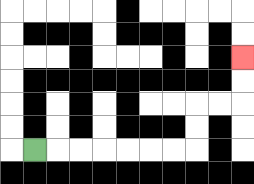{'start': '[1, 6]', 'end': '[10, 2]', 'path_directions': 'R,R,R,R,R,R,R,U,U,R,R,U,U', 'path_coordinates': '[[1, 6], [2, 6], [3, 6], [4, 6], [5, 6], [6, 6], [7, 6], [8, 6], [8, 5], [8, 4], [9, 4], [10, 4], [10, 3], [10, 2]]'}